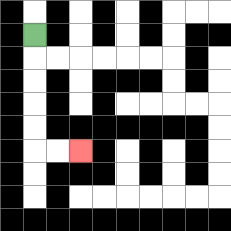{'start': '[1, 1]', 'end': '[3, 6]', 'path_directions': 'D,D,D,D,D,R,R', 'path_coordinates': '[[1, 1], [1, 2], [1, 3], [1, 4], [1, 5], [1, 6], [2, 6], [3, 6]]'}